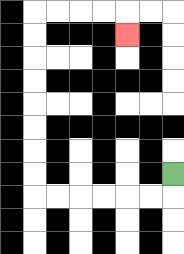{'start': '[7, 7]', 'end': '[5, 1]', 'path_directions': 'D,L,L,L,L,L,L,U,U,U,U,U,U,U,U,R,R,R,R,D', 'path_coordinates': '[[7, 7], [7, 8], [6, 8], [5, 8], [4, 8], [3, 8], [2, 8], [1, 8], [1, 7], [1, 6], [1, 5], [1, 4], [1, 3], [1, 2], [1, 1], [1, 0], [2, 0], [3, 0], [4, 0], [5, 0], [5, 1]]'}